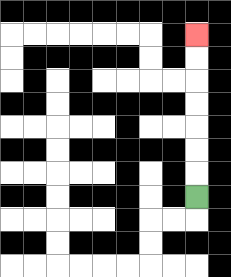{'start': '[8, 8]', 'end': '[8, 1]', 'path_directions': 'U,U,U,U,U,U,U', 'path_coordinates': '[[8, 8], [8, 7], [8, 6], [8, 5], [8, 4], [8, 3], [8, 2], [8, 1]]'}